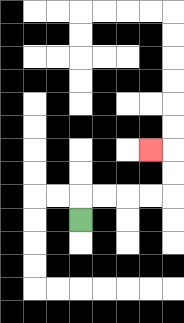{'start': '[3, 9]', 'end': '[6, 6]', 'path_directions': 'U,R,R,R,R,U,U,L', 'path_coordinates': '[[3, 9], [3, 8], [4, 8], [5, 8], [6, 8], [7, 8], [7, 7], [7, 6], [6, 6]]'}